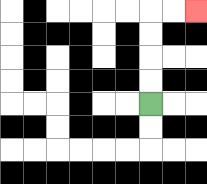{'start': '[6, 4]', 'end': '[8, 0]', 'path_directions': 'U,U,U,U,R,R', 'path_coordinates': '[[6, 4], [6, 3], [6, 2], [6, 1], [6, 0], [7, 0], [8, 0]]'}